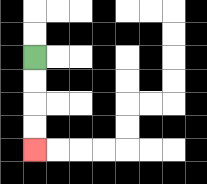{'start': '[1, 2]', 'end': '[1, 6]', 'path_directions': 'D,D,D,D', 'path_coordinates': '[[1, 2], [1, 3], [1, 4], [1, 5], [1, 6]]'}